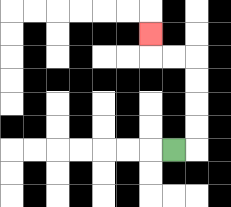{'start': '[7, 6]', 'end': '[6, 1]', 'path_directions': 'R,U,U,U,U,L,L,U', 'path_coordinates': '[[7, 6], [8, 6], [8, 5], [8, 4], [8, 3], [8, 2], [7, 2], [6, 2], [6, 1]]'}